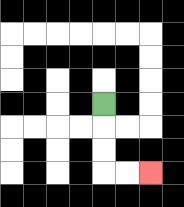{'start': '[4, 4]', 'end': '[6, 7]', 'path_directions': 'D,D,D,R,R', 'path_coordinates': '[[4, 4], [4, 5], [4, 6], [4, 7], [5, 7], [6, 7]]'}